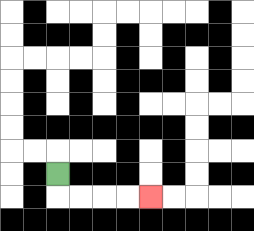{'start': '[2, 7]', 'end': '[6, 8]', 'path_directions': 'D,R,R,R,R', 'path_coordinates': '[[2, 7], [2, 8], [3, 8], [4, 8], [5, 8], [6, 8]]'}